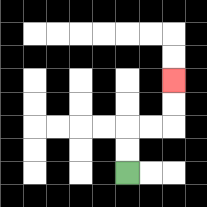{'start': '[5, 7]', 'end': '[7, 3]', 'path_directions': 'U,U,R,R,U,U', 'path_coordinates': '[[5, 7], [5, 6], [5, 5], [6, 5], [7, 5], [7, 4], [7, 3]]'}